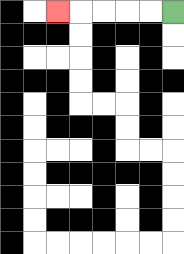{'start': '[7, 0]', 'end': '[2, 0]', 'path_directions': 'L,L,L,L,L', 'path_coordinates': '[[7, 0], [6, 0], [5, 0], [4, 0], [3, 0], [2, 0]]'}